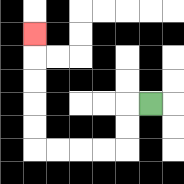{'start': '[6, 4]', 'end': '[1, 1]', 'path_directions': 'L,D,D,L,L,L,L,U,U,U,U,U', 'path_coordinates': '[[6, 4], [5, 4], [5, 5], [5, 6], [4, 6], [3, 6], [2, 6], [1, 6], [1, 5], [1, 4], [1, 3], [1, 2], [1, 1]]'}